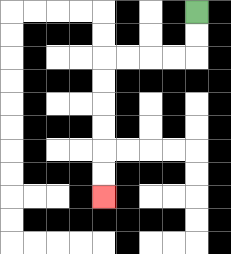{'start': '[8, 0]', 'end': '[4, 8]', 'path_directions': 'D,D,L,L,L,L,D,D,D,D,D,D', 'path_coordinates': '[[8, 0], [8, 1], [8, 2], [7, 2], [6, 2], [5, 2], [4, 2], [4, 3], [4, 4], [4, 5], [4, 6], [4, 7], [4, 8]]'}